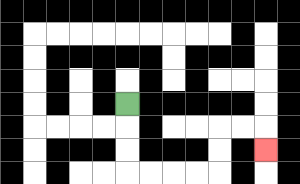{'start': '[5, 4]', 'end': '[11, 6]', 'path_directions': 'D,D,D,R,R,R,R,U,U,R,R,D', 'path_coordinates': '[[5, 4], [5, 5], [5, 6], [5, 7], [6, 7], [7, 7], [8, 7], [9, 7], [9, 6], [9, 5], [10, 5], [11, 5], [11, 6]]'}